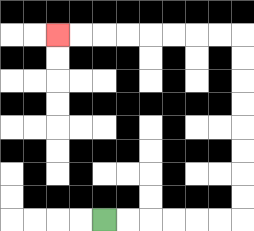{'start': '[4, 9]', 'end': '[2, 1]', 'path_directions': 'R,R,R,R,R,R,U,U,U,U,U,U,U,U,L,L,L,L,L,L,L,L', 'path_coordinates': '[[4, 9], [5, 9], [6, 9], [7, 9], [8, 9], [9, 9], [10, 9], [10, 8], [10, 7], [10, 6], [10, 5], [10, 4], [10, 3], [10, 2], [10, 1], [9, 1], [8, 1], [7, 1], [6, 1], [5, 1], [4, 1], [3, 1], [2, 1]]'}